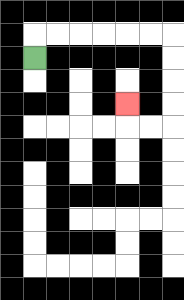{'start': '[1, 2]', 'end': '[5, 4]', 'path_directions': 'U,R,R,R,R,R,R,D,D,D,D,L,L,U', 'path_coordinates': '[[1, 2], [1, 1], [2, 1], [3, 1], [4, 1], [5, 1], [6, 1], [7, 1], [7, 2], [7, 3], [7, 4], [7, 5], [6, 5], [5, 5], [5, 4]]'}